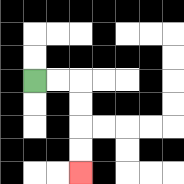{'start': '[1, 3]', 'end': '[3, 7]', 'path_directions': 'R,R,D,D,D,D', 'path_coordinates': '[[1, 3], [2, 3], [3, 3], [3, 4], [3, 5], [3, 6], [3, 7]]'}